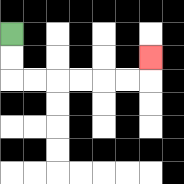{'start': '[0, 1]', 'end': '[6, 2]', 'path_directions': 'D,D,R,R,R,R,R,R,U', 'path_coordinates': '[[0, 1], [0, 2], [0, 3], [1, 3], [2, 3], [3, 3], [4, 3], [5, 3], [6, 3], [6, 2]]'}